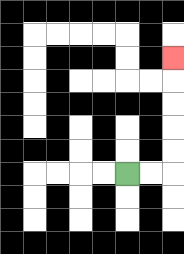{'start': '[5, 7]', 'end': '[7, 2]', 'path_directions': 'R,R,U,U,U,U,U', 'path_coordinates': '[[5, 7], [6, 7], [7, 7], [7, 6], [7, 5], [7, 4], [7, 3], [7, 2]]'}